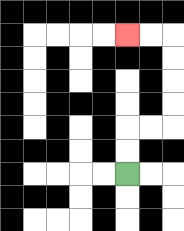{'start': '[5, 7]', 'end': '[5, 1]', 'path_directions': 'U,U,R,R,U,U,U,U,L,L', 'path_coordinates': '[[5, 7], [5, 6], [5, 5], [6, 5], [7, 5], [7, 4], [7, 3], [7, 2], [7, 1], [6, 1], [5, 1]]'}